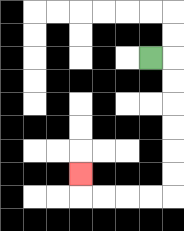{'start': '[6, 2]', 'end': '[3, 7]', 'path_directions': 'R,D,D,D,D,D,D,L,L,L,L,U', 'path_coordinates': '[[6, 2], [7, 2], [7, 3], [7, 4], [7, 5], [7, 6], [7, 7], [7, 8], [6, 8], [5, 8], [4, 8], [3, 8], [3, 7]]'}